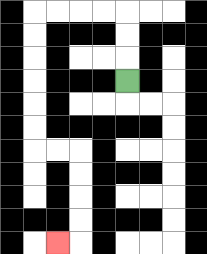{'start': '[5, 3]', 'end': '[2, 10]', 'path_directions': 'U,U,U,L,L,L,L,D,D,D,D,D,D,R,R,D,D,D,D,L', 'path_coordinates': '[[5, 3], [5, 2], [5, 1], [5, 0], [4, 0], [3, 0], [2, 0], [1, 0], [1, 1], [1, 2], [1, 3], [1, 4], [1, 5], [1, 6], [2, 6], [3, 6], [3, 7], [3, 8], [3, 9], [3, 10], [2, 10]]'}